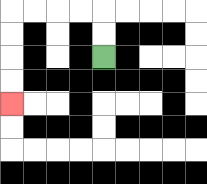{'start': '[4, 2]', 'end': '[0, 4]', 'path_directions': 'U,U,L,L,L,L,D,D,D,D', 'path_coordinates': '[[4, 2], [4, 1], [4, 0], [3, 0], [2, 0], [1, 0], [0, 0], [0, 1], [0, 2], [0, 3], [0, 4]]'}